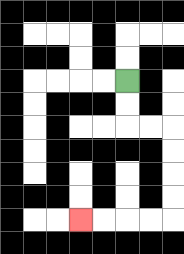{'start': '[5, 3]', 'end': '[3, 9]', 'path_directions': 'D,D,R,R,D,D,D,D,L,L,L,L', 'path_coordinates': '[[5, 3], [5, 4], [5, 5], [6, 5], [7, 5], [7, 6], [7, 7], [7, 8], [7, 9], [6, 9], [5, 9], [4, 9], [3, 9]]'}